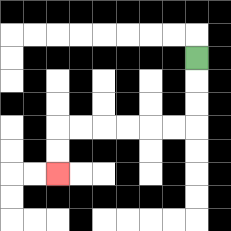{'start': '[8, 2]', 'end': '[2, 7]', 'path_directions': 'D,D,D,L,L,L,L,L,L,D,D', 'path_coordinates': '[[8, 2], [8, 3], [8, 4], [8, 5], [7, 5], [6, 5], [5, 5], [4, 5], [3, 5], [2, 5], [2, 6], [2, 7]]'}